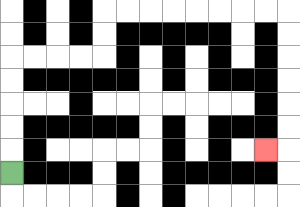{'start': '[0, 7]', 'end': '[11, 6]', 'path_directions': 'U,U,U,U,U,R,R,R,R,U,U,R,R,R,R,R,R,R,R,D,D,D,D,D,D,L', 'path_coordinates': '[[0, 7], [0, 6], [0, 5], [0, 4], [0, 3], [0, 2], [1, 2], [2, 2], [3, 2], [4, 2], [4, 1], [4, 0], [5, 0], [6, 0], [7, 0], [8, 0], [9, 0], [10, 0], [11, 0], [12, 0], [12, 1], [12, 2], [12, 3], [12, 4], [12, 5], [12, 6], [11, 6]]'}